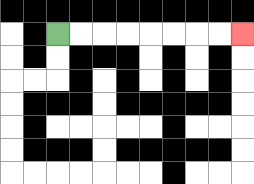{'start': '[2, 1]', 'end': '[10, 1]', 'path_directions': 'R,R,R,R,R,R,R,R', 'path_coordinates': '[[2, 1], [3, 1], [4, 1], [5, 1], [6, 1], [7, 1], [8, 1], [9, 1], [10, 1]]'}